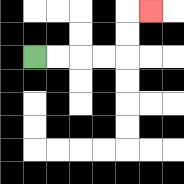{'start': '[1, 2]', 'end': '[6, 0]', 'path_directions': 'R,R,R,R,U,U,R', 'path_coordinates': '[[1, 2], [2, 2], [3, 2], [4, 2], [5, 2], [5, 1], [5, 0], [6, 0]]'}